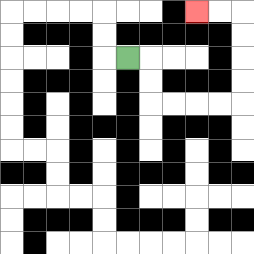{'start': '[5, 2]', 'end': '[8, 0]', 'path_directions': 'R,D,D,R,R,R,R,U,U,U,U,L,L', 'path_coordinates': '[[5, 2], [6, 2], [6, 3], [6, 4], [7, 4], [8, 4], [9, 4], [10, 4], [10, 3], [10, 2], [10, 1], [10, 0], [9, 0], [8, 0]]'}